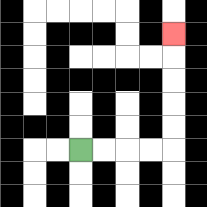{'start': '[3, 6]', 'end': '[7, 1]', 'path_directions': 'R,R,R,R,U,U,U,U,U', 'path_coordinates': '[[3, 6], [4, 6], [5, 6], [6, 6], [7, 6], [7, 5], [7, 4], [7, 3], [7, 2], [7, 1]]'}